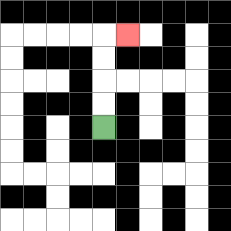{'start': '[4, 5]', 'end': '[5, 1]', 'path_directions': 'U,U,U,U,R', 'path_coordinates': '[[4, 5], [4, 4], [4, 3], [4, 2], [4, 1], [5, 1]]'}